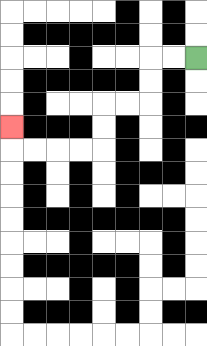{'start': '[8, 2]', 'end': '[0, 5]', 'path_directions': 'L,L,D,D,L,L,D,D,L,L,L,L,U', 'path_coordinates': '[[8, 2], [7, 2], [6, 2], [6, 3], [6, 4], [5, 4], [4, 4], [4, 5], [4, 6], [3, 6], [2, 6], [1, 6], [0, 6], [0, 5]]'}